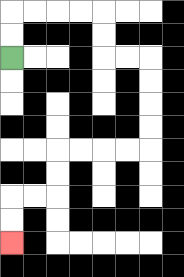{'start': '[0, 2]', 'end': '[0, 10]', 'path_directions': 'U,U,R,R,R,R,D,D,R,R,D,D,D,D,L,L,L,L,D,D,L,L,D,D', 'path_coordinates': '[[0, 2], [0, 1], [0, 0], [1, 0], [2, 0], [3, 0], [4, 0], [4, 1], [4, 2], [5, 2], [6, 2], [6, 3], [6, 4], [6, 5], [6, 6], [5, 6], [4, 6], [3, 6], [2, 6], [2, 7], [2, 8], [1, 8], [0, 8], [0, 9], [0, 10]]'}